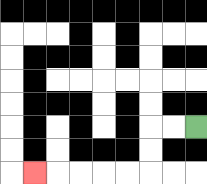{'start': '[8, 5]', 'end': '[1, 7]', 'path_directions': 'L,L,D,D,L,L,L,L,L', 'path_coordinates': '[[8, 5], [7, 5], [6, 5], [6, 6], [6, 7], [5, 7], [4, 7], [3, 7], [2, 7], [1, 7]]'}